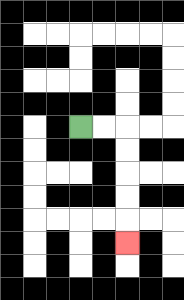{'start': '[3, 5]', 'end': '[5, 10]', 'path_directions': 'R,R,D,D,D,D,D', 'path_coordinates': '[[3, 5], [4, 5], [5, 5], [5, 6], [5, 7], [5, 8], [5, 9], [5, 10]]'}